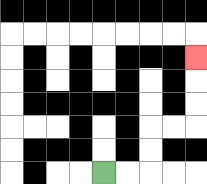{'start': '[4, 7]', 'end': '[8, 2]', 'path_directions': 'R,R,U,U,R,R,U,U,U', 'path_coordinates': '[[4, 7], [5, 7], [6, 7], [6, 6], [6, 5], [7, 5], [8, 5], [8, 4], [8, 3], [8, 2]]'}